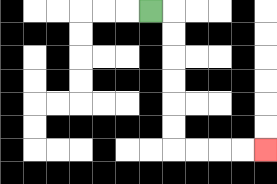{'start': '[6, 0]', 'end': '[11, 6]', 'path_directions': 'R,D,D,D,D,D,D,R,R,R,R', 'path_coordinates': '[[6, 0], [7, 0], [7, 1], [7, 2], [7, 3], [7, 4], [7, 5], [7, 6], [8, 6], [9, 6], [10, 6], [11, 6]]'}